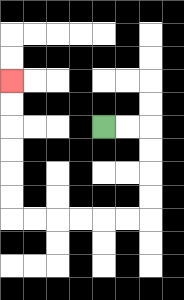{'start': '[4, 5]', 'end': '[0, 3]', 'path_directions': 'R,R,D,D,D,D,L,L,L,L,L,L,U,U,U,U,U,U', 'path_coordinates': '[[4, 5], [5, 5], [6, 5], [6, 6], [6, 7], [6, 8], [6, 9], [5, 9], [4, 9], [3, 9], [2, 9], [1, 9], [0, 9], [0, 8], [0, 7], [0, 6], [0, 5], [0, 4], [0, 3]]'}